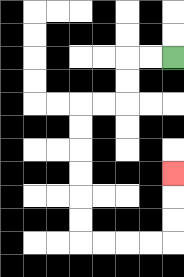{'start': '[7, 2]', 'end': '[7, 7]', 'path_directions': 'L,L,D,D,L,L,D,D,D,D,D,D,R,R,R,R,U,U,U', 'path_coordinates': '[[7, 2], [6, 2], [5, 2], [5, 3], [5, 4], [4, 4], [3, 4], [3, 5], [3, 6], [3, 7], [3, 8], [3, 9], [3, 10], [4, 10], [5, 10], [6, 10], [7, 10], [7, 9], [7, 8], [7, 7]]'}